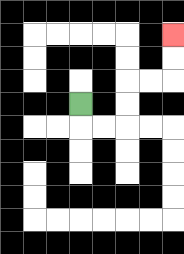{'start': '[3, 4]', 'end': '[7, 1]', 'path_directions': 'D,R,R,U,U,R,R,U,U', 'path_coordinates': '[[3, 4], [3, 5], [4, 5], [5, 5], [5, 4], [5, 3], [6, 3], [7, 3], [7, 2], [7, 1]]'}